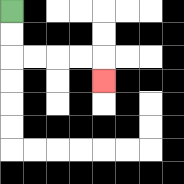{'start': '[0, 0]', 'end': '[4, 3]', 'path_directions': 'D,D,R,R,R,R,D', 'path_coordinates': '[[0, 0], [0, 1], [0, 2], [1, 2], [2, 2], [3, 2], [4, 2], [4, 3]]'}